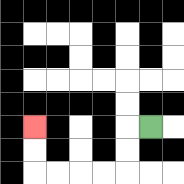{'start': '[6, 5]', 'end': '[1, 5]', 'path_directions': 'L,D,D,L,L,L,L,U,U', 'path_coordinates': '[[6, 5], [5, 5], [5, 6], [5, 7], [4, 7], [3, 7], [2, 7], [1, 7], [1, 6], [1, 5]]'}